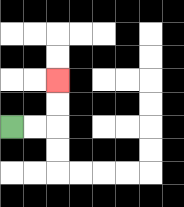{'start': '[0, 5]', 'end': '[2, 3]', 'path_directions': 'R,R,U,U', 'path_coordinates': '[[0, 5], [1, 5], [2, 5], [2, 4], [2, 3]]'}